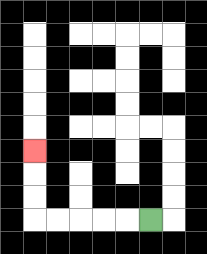{'start': '[6, 9]', 'end': '[1, 6]', 'path_directions': 'L,L,L,L,L,U,U,U', 'path_coordinates': '[[6, 9], [5, 9], [4, 9], [3, 9], [2, 9], [1, 9], [1, 8], [1, 7], [1, 6]]'}